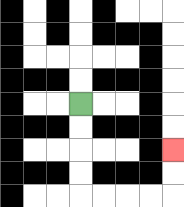{'start': '[3, 4]', 'end': '[7, 6]', 'path_directions': 'D,D,D,D,R,R,R,R,U,U', 'path_coordinates': '[[3, 4], [3, 5], [3, 6], [3, 7], [3, 8], [4, 8], [5, 8], [6, 8], [7, 8], [7, 7], [7, 6]]'}